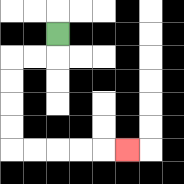{'start': '[2, 1]', 'end': '[5, 6]', 'path_directions': 'D,L,L,D,D,D,D,R,R,R,R,R', 'path_coordinates': '[[2, 1], [2, 2], [1, 2], [0, 2], [0, 3], [0, 4], [0, 5], [0, 6], [1, 6], [2, 6], [3, 6], [4, 6], [5, 6]]'}